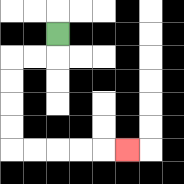{'start': '[2, 1]', 'end': '[5, 6]', 'path_directions': 'D,L,L,D,D,D,D,R,R,R,R,R', 'path_coordinates': '[[2, 1], [2, 2], [1, 2], [0, 2], [0, 3], [0, 4], [0, 5], [0, 6], [1, 6], [2, 6], [3, 6], [4, 6], [5, 6]]'}